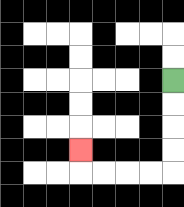{'start': '[7, 3]', 'end': '[3, 6]', 'path_directions': 'D,D,D,D,L,L,L,L,U', 'path_coordinates': '[[7, 3], [7, 4], [7, 5], [7, 6], [7, 7], [6, 7], [5, 7], [4, 7], [3, 7], [3, 6]]'}